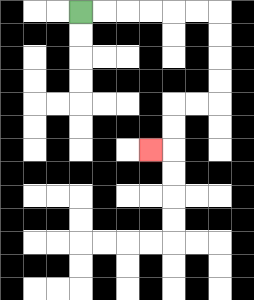{'start': '[3, 0]', 'end': '[6, 6]', 'path_directions': 'R,R,R,R,R,R,D,D,D,D,L,L,D,D,L', 'path_coordinates': '[[3, 0], [4, 0], [5, 0], [6, 0], [7, 0], [8, 0], [9, 0], [9, 1], [9, 2], [9, 3], [9, 4], [8, 4], [7, 4], [7, 5], [7, 6], [6, 6]]'}